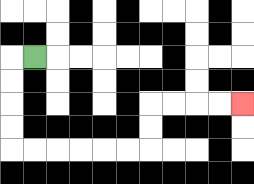{'start': '[1, 2]', 'end': '[10, 4]', 'path_directions': 'L,D,D,D,D,R,R,R,R,R,R,U,U,R,R,R,R', 'path_coordinates': '[[1, 2], [0, 2], [0, 3], [0, 4], [0, 5], [0, 6], [1, 6], [2, 6], [3, 6], [4, 6], [5, 6], [6, 6], [6, 5], [6, 4], [7, 4], [8, 4], [9, 4], [10, 4]]'}